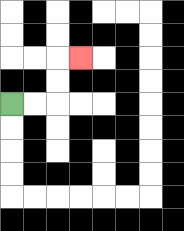{'start': '[0, 4]', 'end': '[3, 2]', 'path_directions': 'R,R,U,U,R', 'path_coordinates': '[[0, 4], [1, 4], [2, 4], [2, 3], [2, 2], [3, 2]]'}